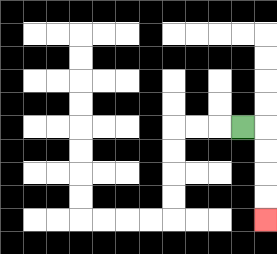{'start': '[10, 5]', 'end': '[11, 9]', 'path_directions': 'R,D,D,D,D', 'path_coordinates': '[[10, 5], [11, 5], [11, 6], [11, 7], [11, 8], [11, 9]]'}